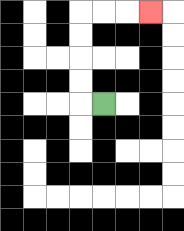{'start': '[4, 4]', 'end': '[6, 0]', 'path_directions': 'L,U,U,U,U,R,R,R', 'path_coordinates': '[[4, 4], [3, 4], [3, 3], [3, 2], [3, 1], [3, 0], [4, 0], [5, 0], [6, 0]]'}